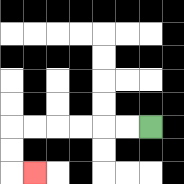{'start': '[6, 5]', 'end': '[1, 7]', 'path_directions': 'L,L,L,L,L,L,D,D,R', 'path_coordinates': '[[6, 5], [5, 5], [4, 5], [3, 5], [2, 5], [1, 5], [0, 5], [0, 6], [0, 7], [1, 7]]'}